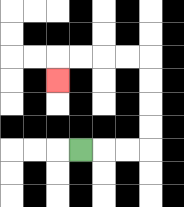{'start': '[3, 6]', 'end': '[2, 3]', 'path_directions': 'R,R,R,U,U,U,U,L,L,L,L,D', 'path_coordinates': '[[3, 6], [4, 6], [5, 6], [6, 6], [6, 5], [6, 4], [6, 3], [6, 2], [5, 2], [4, 2], [3, 2], [2, 2], [2, 3]]'}